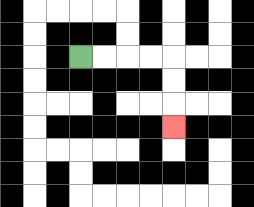{'start': '[3, 2]', 'end': '[7, 5]', 'path_directions': 'R,R,R,R,D,D,D', 'path_coordinates': '[[3, 2], [4, 2], [5, 2], [6, 2], [7, 2], [7, 3], [7, 4], [7, 5]]'}